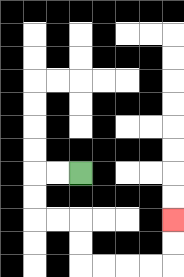{'start': '[3, 7]', 'end': '[7, 9]', 'path_directions': 'L,L,D,D,R,R,D,D,R,R,R,R,U,U', 'path_coordinates': '[[3, 7], [2, 7], [1, 7], [1, 8], [1, 9], [2, 9], [3, 9], [3, 10], [3, 11], [4, 11], [5, 11], [6, 11], [7, 11], [7, 10], [7, 9]]'}